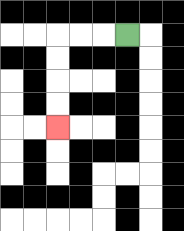{'start': '[5, 1]', 'end': '[2, 5]', 'path_directions': 'L,L,L,D,D,D,D', 'path_coordinates': '[[5, 1], [4, 1], [3, 1], [2, 1], [2, 2], [2, 3], [2, 4], [2, 5]]'}